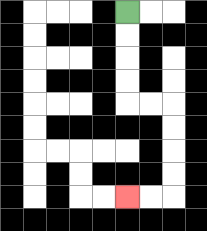{'start': '[5, 0]', 'end': '[5, 8]', 'path_directions': 'D,D,D,D,R,R,D,D,D,D,L,L', 'path_coordinates': '[[5, 0], [5, 1], [5, 2], [5, 3], [5, 4], [6, 4], [7, 4], [7, 5], [7, 6], [7, 7], [7, 8], [6, 8], [5, 8]]'}